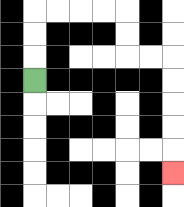{'start': '[1, 3]', 'end': '[7, 7]', 'path_directions': 'U,U,U,R,R,R,R,D,D,R,R,D,D,D,D,D', 'path_coordinates': '[[1, 3], [1, 2], [1, 1], [1, 0], [2, 0], [3, 0], [4, 0], [5, 0], [5, 1], [5, 2], [6, 2], [7, 2], [7, 3], [7, 4], [7, 5], [7, 6], [7, 7]]'}